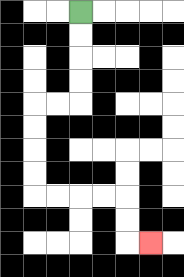{'start': '[3, 0]', 'end': '[6, 10]', 'path_directions': 'D,D,D,D,L,L,D,D,D,D,R,R,R,R,D,D,R', 'path_coordinates': '[[3, 0], [3, 1], [3, 2], [3, 3], [3, 4], [2, 4], [1, 4], [1, 5], [1, 6], [1, 7], [1, 8], [2, 8], [3, 8], [4, 8], [5, 8], [5, 9], [5, 10], [6, 10]]'}